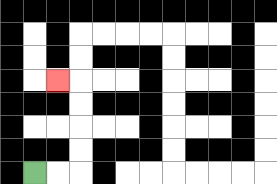{'start': '[1, 7]', 'end': '[2, 3]', 'path_directions': 'R,R,U,U,U,U,L', 'path_coordinates': '[[1, 7], [2, 7], [3, 7], [3, 6], [3, 5], [3, 4], [3, 3], [2, 3]]'}